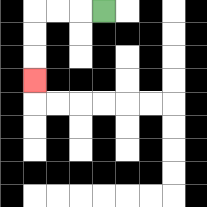{'start': '[4, 0]', 'end': '[1, 3]', 'path_directions': 'L,L,L,D,D,D', 'path_coordinates': '[[4, 0], [3, 0], [2, 0], [1, 0], [1, 1], [1, 2], [1, 3]]'}